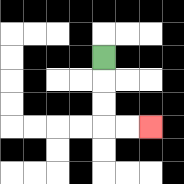{'start': '[4, 2]', 'end': '[6, 5]', 'path_directions': 'D,D,D,R,R', 'path_coordinates': '[[4, 2], [4, 3], [4, 4], [4, 5], [5, 5], [6, 5]]'}